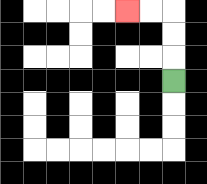{'start': '[7, 3]', 'end': '[5, 0]', 'path_directions': 'U,U,U,L,L', 'path_coordinates': '[[7, 3], [7, 2], [7, 1], [7, 0], [6, 0], [5, 0]]'}